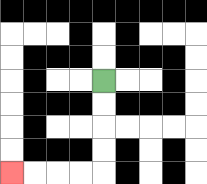{'start': '[4, 3]', 'end': '[0, 7]', 'path_directions': 'D,D,D,D,L,L,L,L', 'path_coordinates': '[[4, 3], [4, 4], [4, 5], [4, 6], [4, 7], [3, 7], [2, 7], [1, 7], [0, 7]]'}